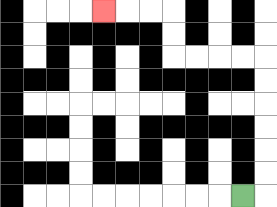{'start': '[10, 8]', 'end': '[4, 0]', 'path_directions': 'R,U,U,U,U,U,U,L,L,L,L,U,U,L,L,L', 'path_coordinates': '[[10, 8], [11, 8], [11, 7], [11, 6], [11, 5], [11, 4], [11, 3], [11, 2], [10, 2], [9, 2], [8, 2], [7, 2], [7, 1], [7, 0], [6, 0], [5, 0], [4, 0]]'}